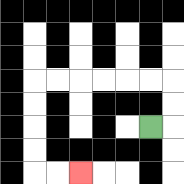{'start': '[6, 5]', 'end': '[3, 7]', 'path_directions': 'R,U,U,L,L,L,L,L,L,D,D,D,D,R,R', 'path_coordinates': '[[6, 5], [7, 5], [7, 4], [7, 3], [6, 3], [5, 3], [4, 3], [3, 3], [2, 3], [1, 3], [1, 4], [1, 5], [1, 6], [1, 7], [2, 7], [3, 7]]'}